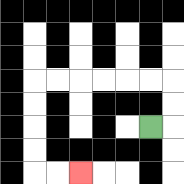{'start': '[6, 5]', 'end': '[3, 7]', 'path_directions': 'R,U,U,L,L,L,L,L,L,D,D,D,D,R,R', 'path_coordinates': '[[6, 5], [7, 5], [7, 4], [7, 3], [6, 3], [5, 3], [4, 3], [3, 3], [2, 3], [1, 3], [1, 4], [1, 5], [1, 6], [1, 7], [2, 7], [3, 7]]'}